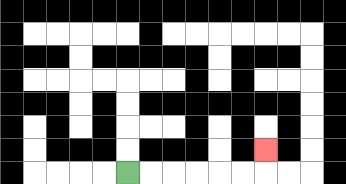{'start': '[5, 7]', 'end': '[11, 6]', 'path_directions': 'R,R,R,R,R,R,U', 'path_coordinates': '[[5, 7], [6, 7], [7, 7], [8, 7], [9, 7], [10, 7], [11, 7], [11, 6]]'}